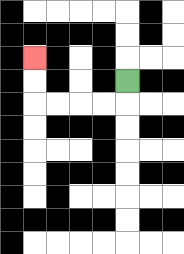{'start': '[5, 3]', 'end': '[1, 2]', 'path_directions': 'D,L,L,L,L,U,U', 'path_coordinates': '[[5, 3], [5, 4], [4, 4], [3, 4], [2, 4], [1, 4], [1, 3], [1, 2]]'}